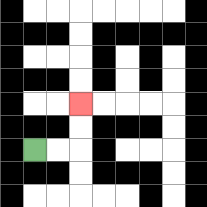{'start': '[1, 6]', 'end': '[3, 4]', 'path_directions': 'R,R,U,U', 'path_coordinates': '[[1, 6], [2, 6], [3, 6], [3, 5], [3, 4]]'}